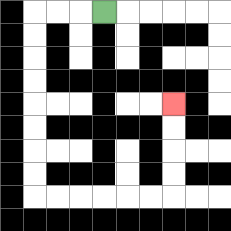{'start': '[4, 0]', 'end': '[7, 4]', 'path_directions': 'L,L,L,D,D,D,D,D,D,D,D,R,R,R,R,R,R,U,U,U,U', 'path_coordinates': '[[4, 0], [3, 0], [2, 0], [1, 0], [1, 1], [1, 2], [1, 3], [1, 4], [1, 5], [1, 6], [1, 7], [1, 8], [2, 8], [3, 8], [4, 8], [5, 8], [6, 8], [7, 8], [7, 7], [7, 6], [7, 5], [7, 4]]'}